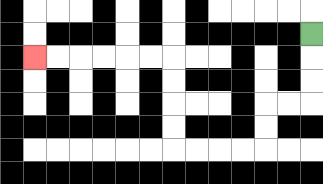{'start': '[13, 1]', 'end': '[1, 2]', 'path_directions': 'D,D,D,L,L,D,D,L,L,L,L,U,U,U,U,L,L,L,L,L,L', 'path_coordinates': '[[13, 1], [13, 2], [13, 3], [13, 4], [12, 4], [11, 4], [11, 5], [11, 6], [10, 6], [9, 6], [8, 6], [7, 6], [7, 5], [7, 4], [7, 3], [7, 2], [6, 2], [5, 2], [4, 2], [3, 2], [2, 2], [1, 2]]'}